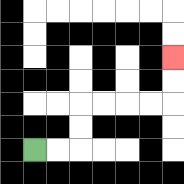{'start': '[1, 6]', 'end': '[7, 2]', 'path_directions': 'R,R,U,U,R,R,R,R,U,U', 'path_coordinates': '[[1, 6], [2, 6], [3, 6], [3, 5], [3, 4], [4, 4], [5, 4], [6, 4], [7, 4], [7, 3], [7, 2]]'}